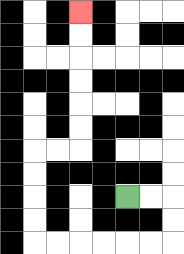{'start': '[5, 8]', 'end': '[3, 0]', 'path_directions': 'R,R,D,D,L,L,L,L,L,L,U,U,U,U,R,R,U,U,U,U,U,U', 'path_coordinates': '[[5, 8], [6, 8], [7, 8], [7, 9], [7, 10], [6, 10], [5, 10], [4, 10], [3, 10], [2, 10], [1, 10], [1, 9], [1, 8], [1, 7], [1, 6], [2, 6], [3, 6], [3, 5], [3, 4], [3, 3], [3, 2], [3, 1], [3, 0]]'}